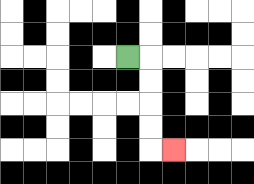{'start': '[5, 2]', 'end': '[7, 6]', 'path_directions': 'R,D,D,D,D,R', 'path_coordinates': '[[5, 2], [6, 2], [6, 3], [6, 4], [6, 5], [6, 6], [7, 6]]'}